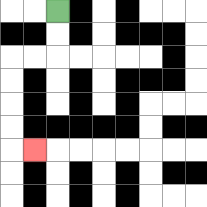{'start': '[2, 0]', 'end': '[1, 6]', 'path_directions': 'D,D,L,L,D,D,D,D,R', 'path_coordinates': '[[2, 0], [2, 1], [2, 2], [1, 2], [0, 2], [0, 3], [0, 4], [0, 5], [0, 6], [1, 6]]'}